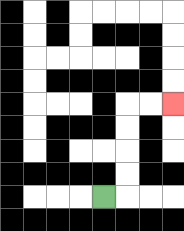{'start': '[4, 8]', 'end': '[7, 4]', 'path_directions': 'R,U,U,U,U,R,R', 'path_coordinates': '[[4, 8], [5, 8], [5, 7], [5, 6], [5, 5], [5, 4], [6, 4], [7, 4]]'}